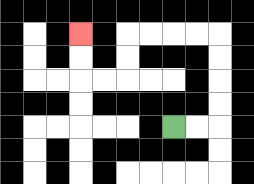{'start': '[7, 5]', 'end': '[3, 1]', 'path_directions': 'R,R,U,U,U,U,L,L,L,L,D,D,L,L,U,U', 'path_coordinates': '[[7, 5], [8, 5], [9, 5], [9, 4], [9, 3], [9, 2], [9, 1], [8, 1], [7, 1], [6, 1], [5, 1], [5, 2], [5, 3], [4, 3], [3, 3], [3, 2], [3, 1]]'}